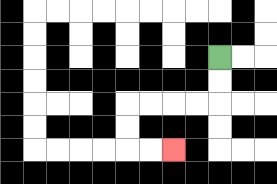{'start': '[9, 2]', 'end': '[7, 6]', 'path_directions': 'D,D,L,L,L,L,D,D,R,R', 'path_coordinates': '[[9, 2], [9, 3], [9, 4], [8, 4], [7, 4], [6, 4], [5, 4], [5, 5], [5, 6], [6, 6], [7, 6]]'}